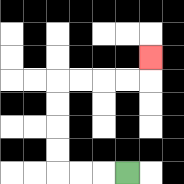{'start': '[5, 7]', 'end': '[6, 2]', 'path_directions': 'L,L,L,U,U,U,U,R,R,R,R,U', 'path_coordinates': '[[5, 7], [4, 7], [3, 7], [2, 7], [2, 6], [2, 5], [2, 4], [2, 3], [3, 3], [4, 3], [5, 3], [6, 3], [6, 2]]'}